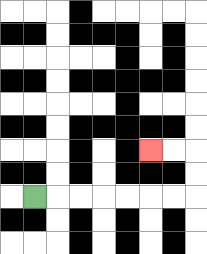{'start': '[1, 8]', 'end': '[6, 6]', 'path_directions': 'R,R,R,R,R,R,R,U,U,L,L', 'path_coordinates': '[[1, 8], [2, 8], [3, 8], [4, 8], [5, 8], [6, 8], [7, 8], [8, 8], [8, 7], [8, 6], [7, 6], [6, 6]]'}